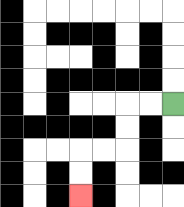{'start': '[7, 4]', 'end': '[3, 8]', 'path_directions': 'L,L,D,D,L,L,D,D', 'path_coordinates': '[[7, 4], [6, 4], [5, 4], [5, 5], [5, 6], [4, 6], [3, 6], [3, 7], [3, 8]]'}